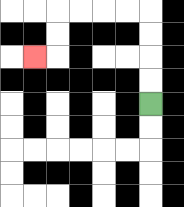{'start': '[6, 4]', 'end': '[1, 2]', 'path_directions': 'U,U,U,U,L,L,L,L,D,D,L', 'path_coordinates': '[[6, 4], [6, 3], [6, 2], [6, 1], [6, 0], [5, 0], [4, 0], [3, 0], [2, 0], [2, 1], [2, 2], [1, 2]]'}